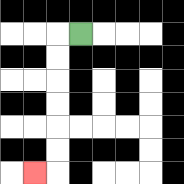{'start': '[3, 1]', 'end': '[1, 7]', 'path_directions': 'L,D,D,D,D,D,D,L', 'path_coordinates': '[[3, 1], [2, 1], [2, 2], [2, 3], [2, 4], [2, 5], [2, 6], [2, 7], [1, 7]]'}